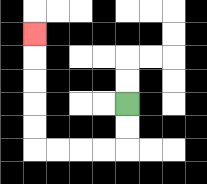{'start': '[5, 4]', 'end': '[1, 1]', 'path_directions': 'D,D,L,L,L,L,U,U,U,U,U', 'path_coordinates': '[[5, 4], [5, 5], [5, 6], [4, 6], [3, 6], [2, 6], [1, 6], [1, 5], [1, 4], [1, 3], [1, 2], [1, 1]]'}